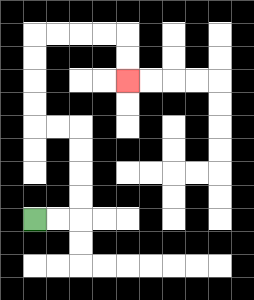{'start': '[1, 9]', 'end': '[5, 3]', 'path_directions': 'R,R,U,U,U,U,L,L,U,U,U,U,R,R,R,R,D,D', 'path_coordinates': '[[1, 9], [2, 9], [3, 9], [3, 8], [3, 7], [3, 6], [3, 5], [2, 5], [1, 5], [1, 4], [1, 3], [1, 2], [1, 1], [2, 1], [3, 1], [4, 1], [5, 1], [5, 2], [5, 3]]'}